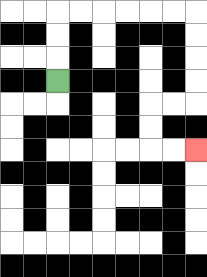{'start': '[2, 3]', 'end': '[8, 6]', 'path_directions': 'U,U,U,R,R,R,R,R,R,D,D,D,D,L,L,D,D,R,R', 'path_coordinates': '[[2, 3], [2, 2], [2, 1], [2, 0], [3, 0], [4, 0], [5, 0], [6, 0], [7, 0], [8, 0], [8, 1], [8, 2], [8, 3], [8, 4], [7, 4], [6, 4], [6, 5], [6, 6], [7, 6], [8, 6]]'}